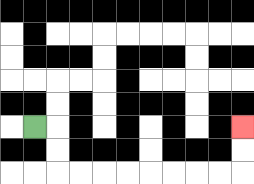{'start': '[1, 5]', 'end': '[10, 5]', 'path_directions': 'R,D,D,R,R,R,R,R,R,R,R,U,U', 'path_coordinates': '[[1, 5], [2, 5], [2, 6], [2, 7], [3, 7], [4, 7], [5, 7], [6, 7], [7, 7], [8, 7], [9, 7], [10, 7], [10, 6], [10, 5]]'}